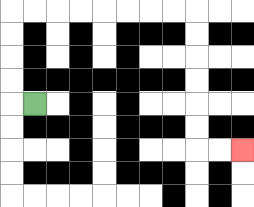{'start': '[1, 4]', 'end': '[10, 6]', 'path_directions': 'L,U,U,U,U,R,R,R,R,R,R,R,R,D,D,D,D,D,D,R,R', 'path_coordinates': '[[1, 4], [0, 4], [0, 3], [0, 2], [0, 1], [0, 0], [1, 0], [2, 0], [3, 0], [4, 0], [5, 0], [6, 0], [7, 0], [8, 0], [8, 1], [8, 2], [8, 3], [8, 4], [8, 5], [8, 6], [9, 6], [10, 6]]'}